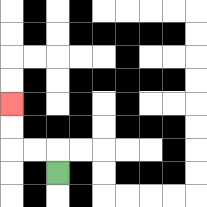{'start': '[2, 7]', 'end': '[0, 4]', 'path_directions': 'U,L,L,U,U', 'path_coordinates': '[[2, 7], [2, 6], [1, 6], [0, 6], [0, 5], [0, 4]]'}